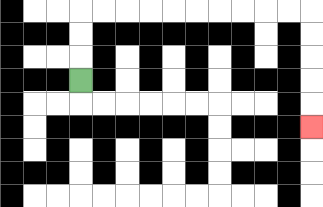{'start': '[3, 3]', 'end': '[13, 5]', 'path_directions': 'U,U,U,R,R,R,R,R,R,R,R,R,R,D,D,D,D,D', 'path_coordinates': '[[3, 3], [3, 2], [3, 1], [3, 0], [4, 0], [5, 0], [6, 0], [7, 0], [8, 0], [9, 0], [10, 0], [11, 0], [12, 0], [13, 0], [13, 1], [13, 2], [13, 3], [13, 4], [13, 5]]'}